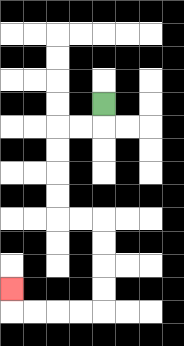{'start': '[4, 4]', 'end': '[0, 12]', 'path_directions': 'D,L,L,D,D,D,D,R,R,D,D,D,D,L,L,L,L,U', 'path_coordinates': '[[4, 4], [4, 5], [3, 5], [2, 5], [2, 6], [2, 7], [2, 8], [2, 9], [3, 9], [4, 9], [4, 10], [4, 11], [4, 12], [4, 13], [3, 13], [2, 13], [1, 13], [0, 13], [0, 12]]'}